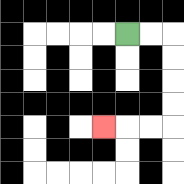{'start': '[5, 1]', 'end': '[4, 5]', 'path_directions': 'R,R,D,D,D,D,L,L,L', 'path_coordinates': '[[5, 1], [6, 1], [7, 1], [7, 2], [7, 3], [7, 4], [7, 5], [6, 5], [5, 5], [4, 5]]'}